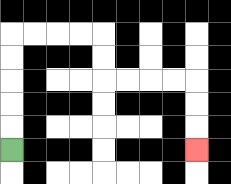{'start': '[0, 6]', 'end': '[8, 6]', 'path_directions': 'U,U,U,U,U,R,R,R,R,D,D,R,R,R,R,D,D,D', 'path_coordinates': '[[0, 6], [0, 5], [0, 4], [0, 3], [0, 2], [0, 1], [1, 1], [2, 1], [3, 1], [4, 1], [4, 2], [4, 3], [5, 3], [6, 3], [7, 3], [8, 3], [8, 4], [8, 5], [8, 6]]'}